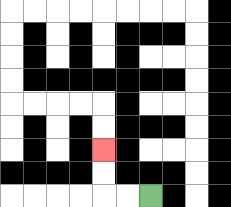{'start': '[6, 8]', 'end': '[4, 6]', 'path_directions': 'L,L,U,U', 'path_coordinates': '[[6, 8], [5, 8], [4, 8], [4, 7], [4, 6]]'}